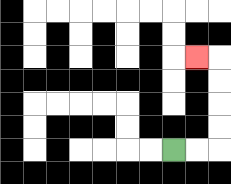{'start': '[7, 6]', 'end': '[8, 2]', 'path_directions': 'R,R,U,U,U,U,L', 'path_coordinates': '[[7, 6], [8, 6], [9, 6], [9, 5], [9, 4], [9, 3], [9, 2], [8, 2]]'}